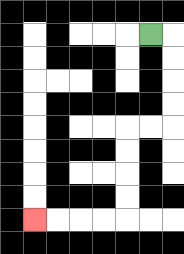{'start': '[6, 1]', 'end': '[1, 9]', 'path_directions': 'R,D,D,D,D,L,L,D,D,D,D,L,L,L,L', 'path_coordinates': '[[6, 1], [7, 1], [7, 2], [7, 3], [7, 4], [7, 5], [6, 5], [5, 5], [5, 6], [5, 7], [5, 8], [5, 9], [4, 9], [3, 9], [2, 9], [1, 9]]'}